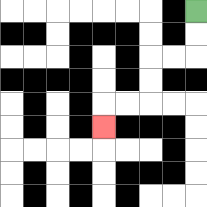{'start': '[8, 0]', 'end': '[4, 5]', 'path_directions': 'D,D,L,L,D,D,L,L,D', 'path_coordinates': '[[8, 0], [8, 1], [8, 2], [7, 2], [6, 2], [6, 3], [6, 4], [5, 4], [4, 4], [4, 5]]'}